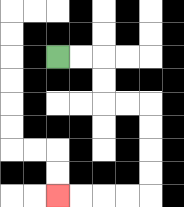{'start': '[2, 2]', 'end': '[2, 8]', 'path_directions': 'R,R,D,D,R,R,D,D,D,D,L,L,L,L', 'path_coordinates': '[[2, 2], [3, 2], [4, 2], [4, 3], [4, 4], [5, 4], [6, 4], [6, 5], [6, 6], [6, 7], [6, 8], [5, 8], [4, 8], [3, 8], [2, 8]]'}